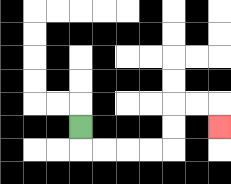{'start': '[3, 5]', 'end': '[9, 5]', 'path_directions': 'D,R,R,R,R,U,U,R,R,D', 'path_coordinates': '[[3, 5], [3, 6], [4, 6], [5, 6], [6, 6], [7, 6], [7, 5], [7, 4], [8, 4], [9, 4], [9, 5]]'}